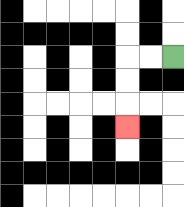{'start': '[7, 2]', 'end': '[5, 5]', 'path_directions': 'L,L,D,D,D', 'path_coordinates': '[[7, 2], [6, 2], [5, 2], [5, 3], [5, 4], [5, 5]]'}